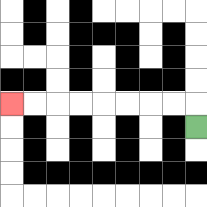{'start': '[8, 5]', 'end': '[0, 4]', 'path_directions': 'U,L,L,L,L,L,L,L,L', 'path_coordinates': '[[8, 5], [8, 4], [7, 4], [6, 4], [5, 4], [4, 4], [3, 4], [2, 4], [1, 4], [0, 4]]'}